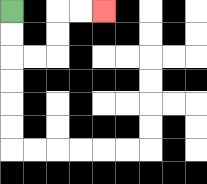{'start': '[0, 0]', 'end': '[4, 0]', 'path_directions': 'D,D,R,R,U,U,R,R', 'path_coordinates': '[[0, 0], [0, 1], [0, 2], [1, 2], [2, 2], [2, 1], [2, 0], [3, 0], [4, 0]]'}